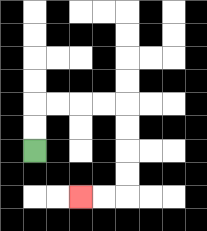{'start': '[1, 6]', 'end': '[3, 8]', 'path_directions': 'U,U,R,R,R,R,D,D,D,D,L,L', 'path_coordinates': '[[1, 6], [1, 5], [1, 4], [2, 4], [3, 4], [4, 4], [5, 4], [5, 5], [5, 6], [5, 7], [5, 8], [4, 8], [3, 8]]'}